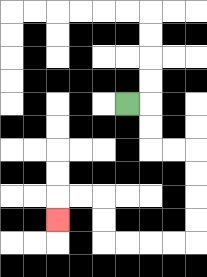{'start': '[5, 4]', 'end': '[2, 9]', 'path_directions': 'R,D,D,R,R,D,D,D,D,L,L,L,L,U,U,L,L,D', 'path_coordinates': '[[5, 4], [6, 4], [6, 5], [6, 6], [7, 6], [8, 6], [8, 7], [8, 8], [8, 9], [8, 10], [7, 10], [6, 10], [5, 10], [4, 10], [4, 9], [4, 8], [3, 8], [2, 8], [2, 9]]'}